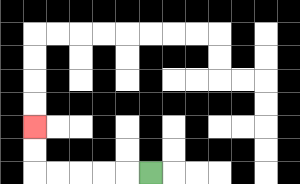{'start': '[6, 7]', 'end': '[1, 5]', 'path_directions': 'L,L,L,L,L,U,U', 'path_coordinates': '[[6, 7], [5, 7], [4, 7], [3, 7], [2, 7], [1, 7], [1, 6], [1, 5]]'}